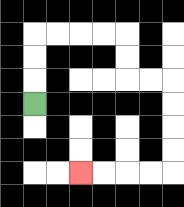{'start': '[1, 4]', 'end': '[3, 7]', 'path_directions': 'U,U,U,R,R,R,R,D,D,R,R,D,D,D,D,L,L,L,L', 'path_coordinates': '[[1, 4], [1, 3], [1, 2], [1, 1], [2, 1], [3, 1], [4, 1], [5, 1], [5, 2], [5, 3], [6, 3], [7, 3], [7, 4], [7, 5], [7, 6], [7, 7], [6, 7], [5, 7], [4, 7], [3, 7]]'}